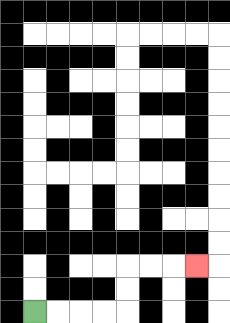{'start': '[1, 13]', 'end': '[8, 11]', 'path_directions': 'R,R,R,R,U,U,R,R,R', 'path_coordinates': '[[1, 13], [2, 13], [3, 13], [4, 13], [5, 13], [5, 12], [5, 11], [6, 11], [7, 11], [8, 11]]'}